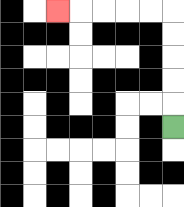{'start': '[7, 5]', 'end': '[2, 0]', 'path_directions': 'U,U,U,U,U,L,L,L,L,L', 'path_coordinates': '[[7, 5], [7, 4], [7, 3], [7, 2], [7, 1], [7, 0], [6, 0], [5, 0], [4, 0], [3, 0], [2, 0]]'}